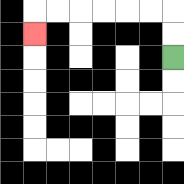{'start': '[7, 2]', 'end': '[1, 1]', 'path_directions': 'U,U,L,L,L,L,L,L,D', 'path_coordinates': '[[7, 2], [7, 1], [7, 0], [6, 0], [5, 0], [4, 0], [3, 0], [2, 0], [1, 0], [1, 1]]'}